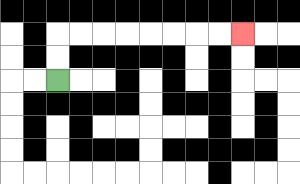{'start': '[2, 3]', 'end': '[10, 1]', 'path_directions': 'U,U,R,R,R,R,R,R,R,R', 'path_coordinates': '[[2, 3], [2, 2], [2, 1], [3, 1], [4, 1], [5, 1], [6, 1], [7, 1], [8, 1], [9, 1], [10, 1]]'}